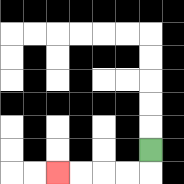{'start': '[6, 6]', 'end': '[2, 7]', 'path_directions': 'D,L,L,L,L', 'path_coordinates': '[[6, 6], [6, 7], [5, 7], [4, 7], [3, 7], [2, 7]]'}